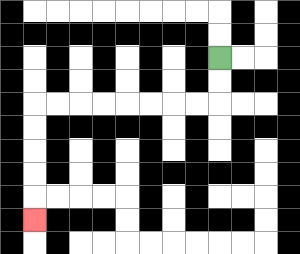{'start': '[9, 2]', 'end': '[1, 9]', 'path_directions': 'D,D,L,L,L,L,L,L,L,L,D,D,D,D,D', 'path_coordinates': '[[9, 2], [9, 3], [9, 4], [8, 4], [7, 4], [6, 4], [5, 4], [4, 4], [3, 4], [2, 4], [1, 4], [1, 5], [1, 6], [1, 7], [1, 8], [1, 9]]'}